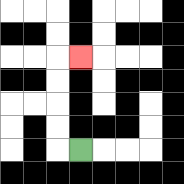{'start': '[3, 6]', 'end': '[3, 2]', 'path_directions': 'L,U,U,U,U,R', 'path_coordinates': '[[3, 6], [2, 6], [2, 5], [2, 4], [2, 3], [2, 2], [3, 2]]'}